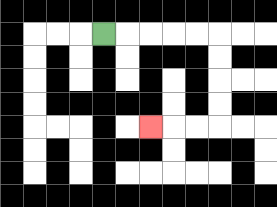{'start': '[4, 1]', 'end': '[6, 5]', 'path_directions': 'R,R,R,R,R,D,D,D,D,L,L,L', 'path_coordinates': '[[4, 1], [5, 1], [6, 1], [7, 1], [8, 1], [9, 1], [9, 2], [9, 3], [9, 4], [9, 5], [8, 5], [7, 5], [6, 5]]'}